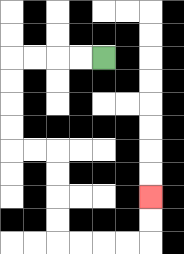{'start': '[4, 2]', 'end': '[6, 8]', 'path_directions': 'L,L,L,L,D,D,D,D,R,R,D,D,D,D,R,R,R,R,U,U', 'path_coordinates': '[[4, 2], [3, 2], [2, 2], [1, 2], [0, 2], [0, 3], [0, 4], [0, 5], [0, 6], [1, 6], [2, 6], [2, 7], [2, 8], [2, 9], [2, 10], [3, 10], [4, 10], [5, 10], [6, 10], [6, 9], [6, 8]]'}